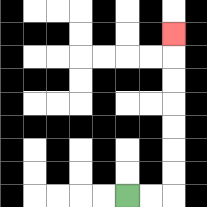{'start': '[5, 8]', 'end': '[7, 1]', 'path_directions': 'R,R,U,U,U,U,U,U,U', 'path_coordinates': '[[5, 8], [6, 8], [7, 8], [7, 7], [7, 6], [7, 5], [7, 4], [7, 3], [7, 2], [7, 1]]'}